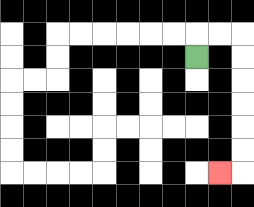{'start': '[8, 2]', 'end': '[9, 7]', 'path_directions': 'U,R,R,D,D,D,D,D,D,L', 'path_coordinates': '[[8, 2], [8, 1], [9, 1], [10, 1], [10, 2], [10, 3], [10, 4], [10, 5], [10, 6], [10, 7], [9, 7]]'}